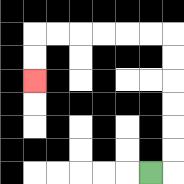{'start': '[6, 7]', 'end': '[1, 3]', 'path_directions': 'R,U,U,U,U,U,U,L,L,L,L,L,L,D,D', 'path_coordinates': '[[6, 7], [7, 7], [7, 6], [7, 5], [7, 4], [7, 3], [7, 2], [7, 1], [6, 1], [5, 1], [4, 1], [3, 1], [2, 1], [1, 1], [1, 2], [1, 3]]'}